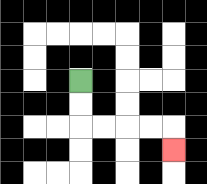{'start': '[3, 3]', 'end': '[7, 6]', 'path_directions': 'D,D,R,R,R,R,D', 'path_coordinates': '[[3, 3], [3, 4], [3, 5], [4, 5], [5, 5], [6, 5], [7, 5], [7, 6]]'}